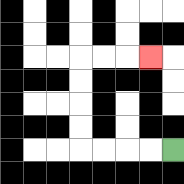{'start': '[7, 6]', 'end': '[6, 2]', 'path_directions': 'L,L,L,L,U,U,U,U,R,R,R', 'path_coordinates': '[[7, 6], [6, 6], [5, 6], [4, 6], [3, 6], [3, 5], [3, 4], [3, 3], [3, 2], [4, 2], [5, 2], [6, 2]]'}